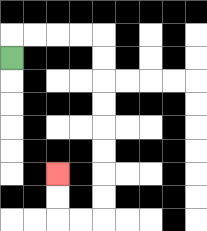{'start': '[0, 2]', 'end': '[2, 7]', 'path_directions': 'U,R,R,R,R,D,D,D,D,D,D,D,D,L,L,U,U', 'path_coordinates': '[[0, 2], [0, 1], [1, 1], [2, 1], [3, 1], [4, 1], [4, 2], [4, 3], [4, 4], [4, 5], [4, 6], [4, 7], [4, 8], [4, 9], [3, 9], [2, 9], [2, 8], [2, 7]]'}